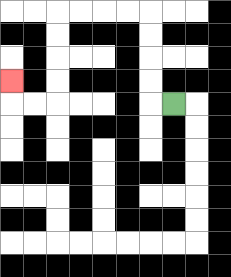{'start': '[7, 4]', 'end': '[0, 3]', 'path_directions': 'L,U,U,U,U,L,L,L,L,D,D,D,D,L,L,U', 'path_coordinates': '[[7, 4], [6, 4], [6, 3], [6, 2], [6, 1], [6, 0], [5, 0], [4, 0], [3, 0], [2, 0], [2, 1], [2, 2], [2, 3], [2, 4], [1, 4], [0, 4], [0, 3]]'}